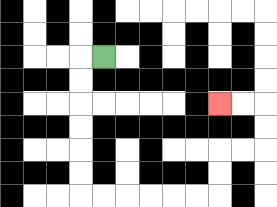{'start': '[4, 2]', 'end': '[9, 4]', 'path_directions': 'L,D,D,D,D,D,D,R,R,R,R,R,R,U,U,R,R,U,U,L,L', 'path_coordinates': '[[4, 2], [3, 2], [3, 3], [3, 4], [3, 5], [3, 6], [3, 7], [3, 8], [4, 8], [5, 8], [6, 8], [7, 8], [8, 8], [9, 8], [9, 7], [9, 6], [10, 6], [11, 6], [11, 5], [11, 4], [10, 4], [9, 4]]'}